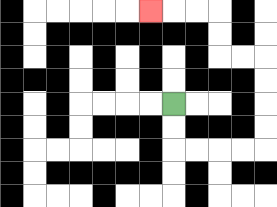{'start': '[7, 4]', 'end': '[6, 0]', 'path_directions': 'D,D,R,R,R,R,U,U,U,U,L,L,U,U,L,L,L', 'path_coordinates': '[[7, 4], [7, 5], [7, 6], [8, 6], [9, 6], [10, 6], [11, 6], [11, 5], [11, 4], [11, 3], [11, 2], [10, 2], [9, 2], [9, 1], [9, 0], [8, 0], [7, 0], [6, 0]]'}